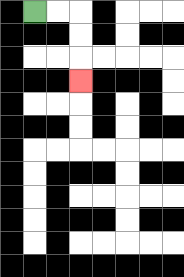{'start': '[1, 0]', 'end': '[3, 3]', 'path_directions': 'R,R,D,D,D', 'path_coordinates': '[[1, 0], [2, 0], [3, 0], [3, 1], [3, 2], [3, 3]]'}